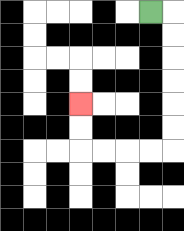{'start': '[6, 0]', 'end': '[3, 4]', 'path_directions': 'R,D,D,D,D,D,D,L,L,L,L,U,U', 'path_coordinates': '[[6, 0], [7, 0], [7, 1], [7, 2], [7, 3], [7, 4], [7, 5], [7, 6], [6, 6], [5, 6], [4, 6], [3, 6], [3, 5], [3, 4]]'}